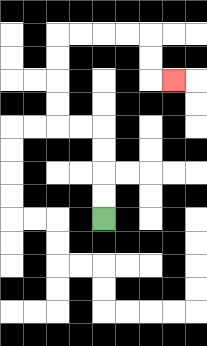{'start': '[4, 9]', 'end': '[7, 3]', 'path_directions': 'U,U,U,U,L,L,U,U,U,U,R,R,R,R,D,D,R', 'path_coordinates': '[[4, 9], [4, 8], [4, 7], [4, 6], [4, 5], [3, 5], [2, 5], [2, 4], [2, 3], [2, 2], [2, 1], [3, 1], [4, 1], [5, 1], [6, 1], [6, 2], [6, 3], [7, 3]]'}